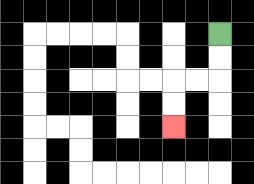{'start': '[9, 1]', 'end': '[7, 5]', 'path_directions': 'D,D,L,L,D,D', 'path_coordinates': '[[9, 1], [9, 2], [9, 3], [8, 3], [7, 3], [7, 4], [7, 5]]'}